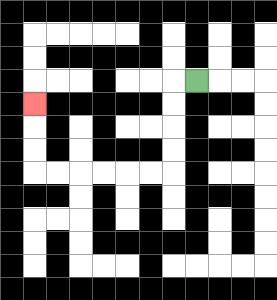{'start': '[8, 3]', 'end': '[1, 4]', 'path_directions': 'L,D,D,D,D,L,L,L,L,L,L,U,U,U', 'path_coordinates': '[[8, 3], [7, 3], [7, 4], [7, 5], [7, 6], [7, 7], [6, 7], [5, 7], [4, 7], [3, 7], [2, 7], [1, 7], [1, 6], [1, 5], [1, 4]]'}